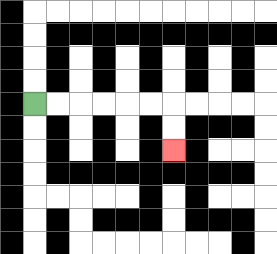{'start': '[1, 4]', 'end': '[7, 6]', 'path_directions': 'R,R,R,R,R,R,D,D', 'path_coordinates': '[[1, 4], [2, 4], [3, 4], [4, 4], [5, 4], [6, 4], [7, 4], [7, 5], [7, 6]]'}